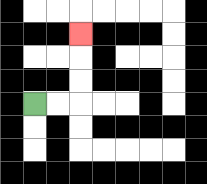{'start': '[1, 4]', 'end': '[3, 1]', 'path_directions': 'R,R,U,U,U', 'path_coordinates': '[[1, 4], [2, 4], [3, 4], [3, 3], [3, 2], [3, 1]]'}